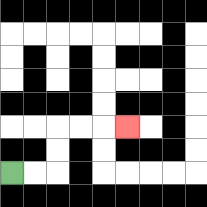{'start': '[0, 7]', 'end': '[5, 5]', 'path_directions': 'R,R,U,U,R,R,R', 'path_coordinates': '[[0, 7], [1, 7], [2, 7], [2, 6], [2, 5], [3, 5], [4, 5], [5, 5]]'}